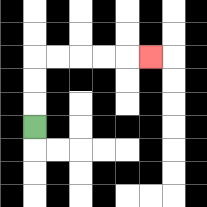{'start': '[1, 5]', 'end': '[6, 2]', 'path_directions': 'U,U,U,R,R,R,R,R', 'path_coordinates': '[[1, 5], [1, 4], [1, 3], [1, 2], [2, 2], [3, 2], [4, 2], [5, 2], [6, 2]]'}